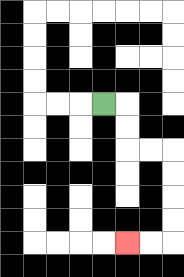{'start': '[4, 4]', 'end': '[5, 10]', 'path_directions': 'R,D,D,R,R,D,D,D,D,L,L', 'path_coordinates': '[[4, 4], [5, 4], [5, 5], [5, 6], [6, 6], [7, 6], [7, 7], [7, 8], [7, 9], [7, 10], [6, 10], [5, 10]]'}